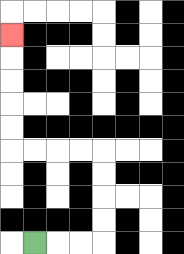{'start': '[1, 10]', 'end': '[0, 1]', 'path_directions': 'R,R,R,U,U,U,U,L,L,L,L,U,U,U,U,U', 'path_coordinates': '[[1, 10], [2, 10], [3, 10], [4, 10], [4, 9], [4, 8], [4, 7], [4, 6], [3, 6], [2, 6], [1, 6], [0, 6], [0, 5], [0, 4], [0, 3], [0, 2], [0, 1]]'}